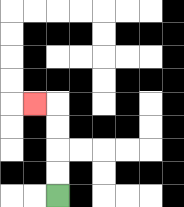{'start': '[2, 8]', 'end': '[1, 4]', 'path_directions': 'U,U,U,U,L', 'path_coordinates': '[[2, 8], [2, 7], [2, 6], [2, 5], [2, 4], [1, 4]]'}